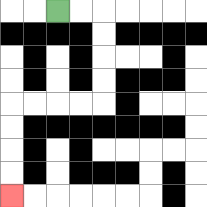{'start': '[2, 0]', 'end': '[0, 8]', 'path_directions': 'R,R,D,D,D,D,L,L,L,L,D,D,D,D', 'path_coordinates': '[[2, 0], [3, 0], [4, 0], [4, 1], [4, 2], [4, 3], [4, 4], [3, 4], [2, 4], [1, 4], [0, 4], [0, 5], [0, 6], [0, 7], [0, 8]]'}